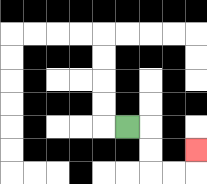{'start': '[5, 5]', 'end': '[8, 6]', 'path_directions': 'R,D,D,R,R,U', 'path_coordinates': '[[5, 5], [6, 5], [6, 6], [6, 7], [7, 7], [8, 7], [8, 6]]'}